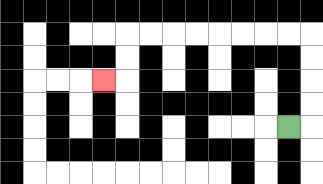{'start': '[12, 5]', 'end': '[4, 3]', 'path_directions': 'R,U,U,U,U,L,L,L,L,L,L,L,L,D,D,L', 'path_coordinates': '[[12, 5], [13, 5], [13, 4], [13, 3], [13, 2], [13, 1], [12, 1], [11, 1], [10, 1], [9, 1], [8, 1], [7, 1], [6, 1], [5, 1], [5, 2], [5, 3], [4, 3]]'}